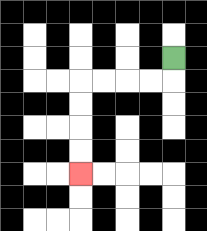{'start': '[7, 2]', 'end': '[3, 7]', 'path_directions': 'D,L,L,L,L,D,D,D,D', 'path_coordinates': '[[7, 2], [7, 3], [6, 3], [5, 3], [4, 3], [3, 3], [3, 4], [3, 5], [3, 6], [3, 7]]'}